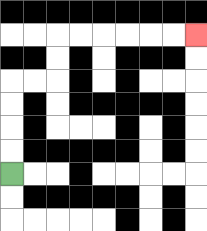{'start': '[0, 7]', 'end': '[8, 1]', 'path_directions': 'U,U,U,U,R,R,U,U,R,R,R,R,R,R', 'path_coordinates': '[[0, 7], [0, 6], [0, 5], [0, 4], [0, 3], [1, 3], [2, 3], [2, 2], [2, 1], [3, 1], [4, 1], [5, 1], [6, 1], [7, 1], [8, 1]]'}